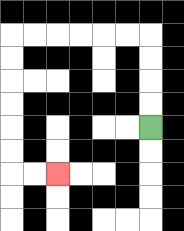{'start': '[6, 5]', 'end': '[2, 7]', 'path_directions': 'U,U,U,U,L,L,L,L,L,L,D,D,D,D,D,D,R,R', 'path_coordinates': '[[6, 5], [6, 4], [6, 3], [6, 2], [6, 1], [5, 1], [4, 1], [3, 1], [2, 1], [1, 1], [0, 1], [0, 2], [0, 3], [0, 4], [0, 5], [0, 6], [0, 7], [1, 7], [2, 7]]'}